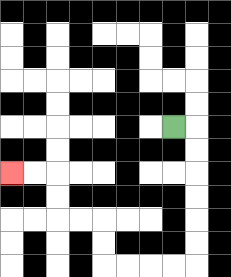{'start': '[7, 5]', 'end': '[0, 7]', 'path_directions': 'R,D,D,D,D,D,D,L,L,L,L,U,U,L,L,U,U,L,L', 'path_coordinates': '[[7, 5], [8, 5], [8, 6], [8, 7], [8, 8], [8, 9], [8, 10], [8, 11], [7, 11], [6, 11], [5, 11], [4, 11], [4, 10], [4, 9], [3, 9], [2, 9], [2, 8], [2, 7], [1, 7], [0, 7]]'}